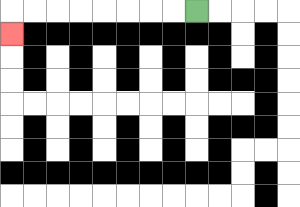{'start': '[8, 0]', 'end': '[0, 1]', 'path_directions': 'L,L,L,L,L,L,L,L,D', 'path_coordinates': '[[8, 0], [7, 0], [6, 0], [5, 0], [4, 0], [3, 0], [2, 0], [1, 0], [0, 0], [0, 1]]'}